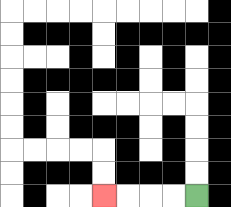{'start': '[8, 8]', 'end': '[4, 8]', 'path_directions': 'L,L,L,L', 'path_coordinates': '[[8, 8], [7, 8], [6, 8], [5, 8], [4, 8]]'}